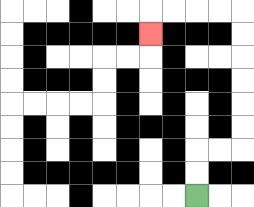{'start': '[8, 8]', 'end': '[6, 1]', 'path_directions': 'U,U,R,R,U,U,U,U,U,U,L,L,L,L,D', 'path_coordinates': '[[8, 8], [8, 7], [8, 6], [9, 6], [10, 6], [10, 5], [10, 4], [10, 3], [10, 2], [10, 1], [10, 0], [9, 0], [8, 0], [7, 0], [6, 0], [6, 1]]'}